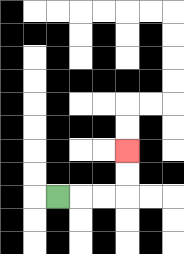{'start': '[2, 8]', 'end': '[5, 6]', 'path_directions': 'R,R,R,U,U', 'path_coordinates': '[[2, 8], [3, 8], [4, 8], [5, 8], [5, 7], [5, 6]]'}